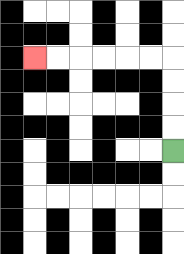{'start': '[7, 6]', 'end': '[1, 2]', 'path_directions': 'U,U,U,U,L,L,L,L,L,L', 'path_coordinates': '[[7, 6], [7, 5], [7, 4], [7, 3], [7, 2], [6, 2], [5, 2], [4, 2], [3, 2], [2, 2], [1, 2]]'}